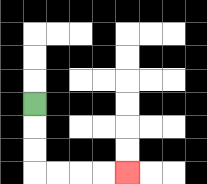{'start': '[1, 4]', 'end': '[5, 7]', 'path_directions': 'D,D,D,R,R,R,R', 'path_coordinates': '[[1, 4], [1, 5], [1, 6], [1, 7], [2, 7], [3, 7], [4, 7], [5, 7]]'}